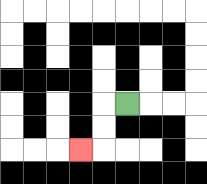{'start': '[5, 4]', 'end': '[3, 6]', 'path_directions': 'L,D,D,L', 'path_coordinates': '[[5, 4], [4, 4], [4, 5], [4, 6], [3, 6]]'}